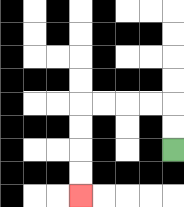{'start': '[7, 6]', 'end': '[3, 8]', 'path_directions': 'U,U,L,L,L,L,D,D,D,D', 'path_coordinates': '[[7, 6], [7, 5], [7, 4], [6, 4], [5, 4], [4, 4], [3, 4], [3, 5], [3, 6], [3, 7], [3, 8]]'}